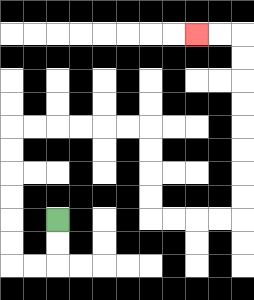{'start': '[2, 9]', 'end': '[8, 1]', 'path_directions': 'D,D,L,L,U,U,U,U,U,U,R,R,R,R,R,R,D,D,D,D,R,R,R,R,U,U,U,U,U,U,U,U,L,L', 'path_coordinates': '[[2, 9], [2, 10], [2, 11], [1, 11], [0, 11], [0, 10], [0, 9], [0, 8], [0, 7], [0, 6], [0, 5], [1, 5], [2, 5], [3, 5], [4, 5], [5, 5], [6, 5], [6, 6], [6, 7], [6, 8], [6, 9], [7, 9], [8, 9], [9, 9], [10, 9], [10, 8], [10, 7], [10, 6], [10, 5], [10, 4], [10, 3], [10, 2], [10, 1], [9, 1], [8, 1]]'}